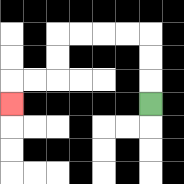{'start': '[6, 4]', 'end': '[0, 4]', 'path_directions': 'U,U,U,L,L,L,L,D,D,L,L,D', 'path_coordinates': '[[6, 4], [6, 3], [6, 2], [6, 1], [5, 1], [4, 1], [3, 1], [2, 1], [2, 2], [2, 3], [1, 3], [0, 3], [0, 4]]'}